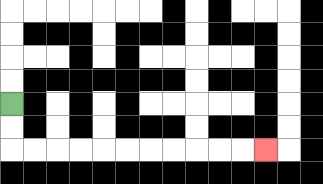{'start': '[0, 4]', 'end': '[11, 6]', 'path_directions': 'D,D,R,R,R,R,R,R,R,R,R,R,R', 'path_coordinates': '[[0, 4], [0, 5], [0, 6], [1, 6], [2, 6], [3, 6], [4, 6], [5, 6], [6, 6], [7, 6], [8, 6], [9, 6], [10, 6], [11, 6]]'}